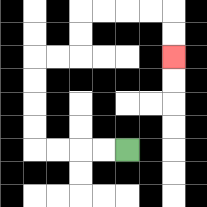{'start': '[5, 6]', 'end': '[7, 2]', 'path_directions': 'L,L,L,L,U,U,U,U,R,R,U,U,R,R,R,R,D,D', 'path_coordinates': '[[5, 6], [4, 6], [3, 6], [2, 6], [1, 6], [1, 5], [1, 4], [1, 3], [1, 2], [2, 2], [3, 2], [3, 1], [3, 0], [4, 0], [5, 0], [6, 0], [7, 0], [7, 1], [7, 2]]'}